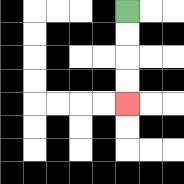{'start': '[5, 0]', 'end': '[5, 4]', 'path_directions': 'D,D,D,D', 'path_coordinates': '[[5, 0], [5, 1], [5, 2], [5, 3], [5, 4]]'}